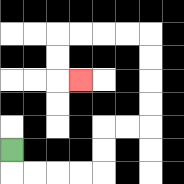{'start': '[0, 6]', 'end': '[3, 3]', 'path_directions': 'D,R,R,R,R,U,U,R,R,U,U,U,U,L,L,L,L,D,D,R', 'path_coordinates': '[[0, 6], [0, 7], [1, 7], [2, 7], [3, 7], [4, 7], [4, 6], [4, 5], [5, 5], [6, 5], [6, 4], [6, 3], [6, 2], [6, 1], [5, 1], [4, 1], [3, 1], [2, 1], [2, 2], [2, 3], [3, 3]]'}